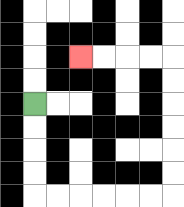{'start': '[1, 4]', 'end': '[3, 2]', 'path_directions': 'D,D,D,D,R,R,R,R,R,R,U,U,U,U,U,U,L,L,L,L', 'path_coordinates': '[[1, 4], [1, 5], [1, 6], [1, 7], [1, 8], [2, 8], [3, 8], [4, 8], [5, 8], [6, 8], [7, 8], [7, 7], [7, 6], [7, 5], [7, 4], [7, 3], [7, 2], [6, 2], [5, 2], [4, 2], [3, 2]]'}